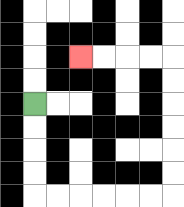{'start': '[1, 4]', 'end': '[3, 2]', 'path_directions': 'D,D,D,D,R,R,R,R,R,R,U,U,U,U,U,U,L,L,L,L', 'path_coordinates': '[[1, 4], [1, 5], [1, 6], [1, 7], [1, 8], [2, 8], [3, 8], [4, 8], [5, 8], [6, 8], [7, 8], [7, 7], [7, 6], [7, 5], [7, 4], [7, 3], [7, 2], [6, 2], [5, 2], [4, 2], [3, 2]]'}